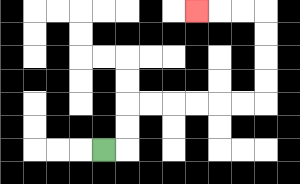{'start': '[4, 6]', 'end': '[8, 0]', 'path_directions': 'R,U,U,R,R,R,R,R,R,U,U,U,U,L,L,L', 'path_coordinates': '[[4, 6], [5, 6], [5, 5], [5, 4], [6, 4], [7, 4], [8, 4], [9, 4], [10, 4], [11, 4], [11, 3], [11, 2], [11, 1], [11, 0], [10, 0], [9, 0], [8, 0]]'}